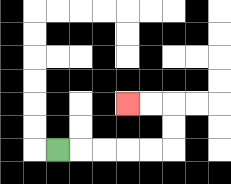{'start': '[2, 6]', 'end': '[5, 4]', 'path_directions': 'R,R,R,R,R,U,U,L,L', 'path_coordinates': '[[2, 6], [3, 6], [4, 6], [5, 6], [6, 6], [7, 6], [7, 5], [7, 4], [6, 4], [5, 4]]'}